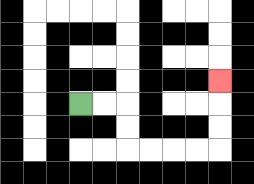{'start': '[3, 4]', 'end': '[9, 3]', 'path_directions': 'R,R,D,D,R,R,R,R,U,U,U', 'path_coordinates': '[[3, 4], [4, 4], [5, 4], [5, 5], [5, 6], [6, 6], [7, 6], [8, 6], [9, 6], [9, 5], [9, 4], [9, 3]]'}